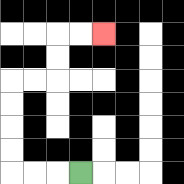{'start': '[3, 7]', 'end': '[4, 1]', 'path_directions': 'L,L,L,U,U,U,U,R,R,U,U,R,R', 'path_coordinates': '[[3, 7], [2, 7], [1, 7], [0, 7], [0, 6], [0, 5], [0, 4], [0, 3], [1, 3], [2, 3], [2, 2], [2, 1], [3, 1], [4, 1]]'}